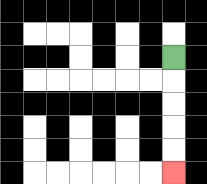{'start': '[7, 2]', 'end': '[7, 7]', 'path_directions': 'D,D,D,D,D', 'path_coordinates': '[[7, 2], [7, 3], [7, 4], [7, 5], [7, 6], [7, 7]]'}